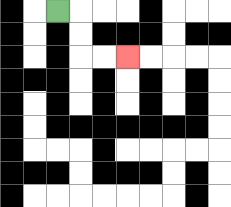{'start': '[2, 0]', 'end': '[5, 2]', 'path_directions': 'R,D,D,R,R', 'path_coordinates': '[[2, 0], [3, 0], [3, 1], [3, 2], [4, 2], [5, 2]]'}